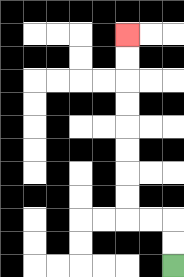{'start': '[7, 11]', 'end': '[5, 1]', 'path_directions': 'U,U,L,L,U,U,U,U,U,U,U,U', 'path_coordinates': '[[7, 11], [7, 10], [7, 9], [6, 9], [5, 9], [5, 8], [5, 7], [5, 6], [5, 5], [5, 4], [5, 3], [5, 2], [5, 1]]'}